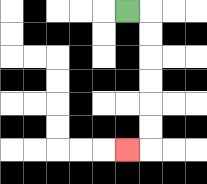{'start': '[5, 0]', 'end': '[5, 6]', 'path_directions': 'R,D,D,D,D,D,D,L', 'path_coordinates': '[[5, 0], [6, 0], [6, 1], [6, 2], [6, 3], [6, 4], [6, 5], [6, 6], [5, 6]]'}